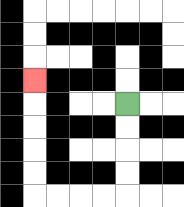{'start': '[5, 4]', 'end': '[1, 3]', 'path_directions': 'D,D,D,D,L,L,L,L,U,U,U,U,U', 'path_coordinates': '[[5, 4], [5, 5], [5, 6], [5, 7], [5, 8], [4, 8], [3, 8], [2, 8], [1, 8], [1, 7], [1, 6], [1, 5], [1, 4], [1, 3]]'}